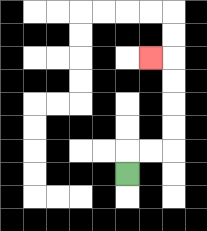{'start': '[5, 7]', 'end': '[6, 2]', 'path_directions': 'U,R,R,U,U,U,U,L', 'path_coordinates': '[[5, 7], [5, 6], [6, 6], [7, 6], [7, 5], [7, 4], [7, 3], [7, 2], [6, 2]]'}